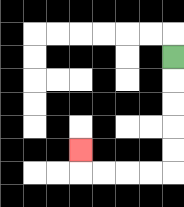{'start': '[7, 2]', 'end': '[3, 6]', 'path_directions': 'D,D,D,D,D,L,L,L,L,U', 'path_coordinates': '[[7, 2], [7, 3], [7, 4], [7, 5], [7, 6], [7, 7], [6, 7], [5, 7], [4, 7], [3, 7], [3, 6]]'}